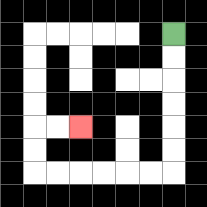{'start': '[7, 1]', 'end': '[3, 5]', 'path_directions': 'D,D,D,D,D,D,L,L,L,L,L,L,U,U,R,R', 'path_coordinates': '[[7, 1], [7, 2], [7, 3], [7, 4], [7, 5], [7, 6], [7, 7], [6, 7], [5, 7], [4, 7], [3, 7], [2, 7], [1, 7], [1, 6], [1, 5], [2, 5], [3, 5]]'}